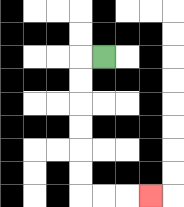{'start': '[4, 2]', 'end': '[6, 8]', 'path_directions': 'L,D,D,D,D,D,D,R,R,R', 'path_coordinates': '[[4, 2], [3, 2], [3, 3], [3, 4], [3, 5], [3, 6], [3, 7], [3, 8], [4, 8], [5, 8], [6, 8]]'}